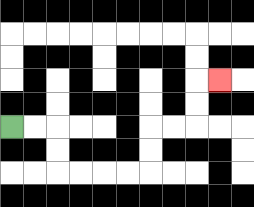{'start': '[0, 5]', 'end': '[9, 3]', 'path_directions': 'R,R,D,D,R,R,R,R,U,U,R,R,U,U,R', 'path_coordinates': '[[0, 5], [1, 5], [2, 5], [2, 6], [2, 7], [3, 7], [4, 7], [5, 7], [6, 7], [6, 6], [6, 5], [7, 5], [8, 5], [8, 4], [8, 3], [9, 3]]'}